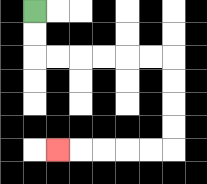{'start': '[1, 0]', 'end': '[2, 6]', 'path_directions': 'D,D,R,R,R,R,R,R,D,D,D,D,L,L,L,L,L', 'path_coordinates': '[[1, 0], [1, 1], [1, 2], [2, 2], [3, 2], [4, 2], [5, 2], [6, 2], [7, 2], [7, 3], [7, 4], [7, 5], [7, 6], [6, 6], [5, 6], [4, 6], [3, 6], [2, 6]]'}